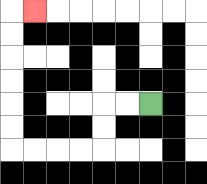{'start': '[6, 4]', 'end': '[1, 0]', 'path_directions': 'L,L,D,D,L,L,L,L,U,U,U,U,U,U,R', 'path_coordinates': '[[6, 4], [5, 4], [4, 4], [4, 5], [4, 6], [3, 6], [2, 6], [1, 6], [0, 6], [0, 5], [0, 4], [0, 3], [0, 2], [0, 1], [0, 0], [1, 0]]'}